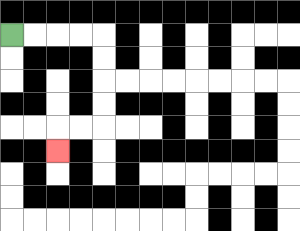{'start': '[0, 1]', 'end': '[2, 6]', 'path_directions': 'R,R,R,R,D,D,D,D,L,L,D', 'path_coordinates': '[[0, 1], [1, 1], [2, 1], [3, 1], [4, 1], [4, 2], [4, 3], [4, 4], [4, 5], [3, 5], [2, 5], [2, 6]]'}